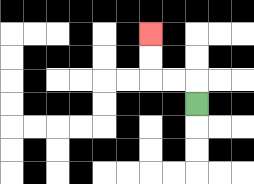{'start': '[8, 4]', 'end': '[6, 1]', 'path_directions': 'U,L,L,U,U', 'path_coordinates': '[[8, 4], [8, 3], [7, 3], [6, 3], [6, 2], [6, 1]]'}